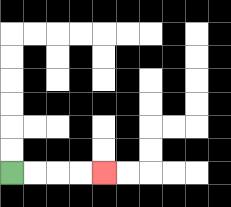{'start': '[0, 7]', 'end': '[4, 7]', 'path_directions': 'R,R,R,R', 'path_coordinates': '[[0, 7], [1, 7], [2, 7], [3, 7], [4, 7]]'}